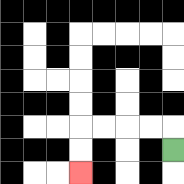{'start': '[7, 6]', 'end': '[3, 7]', 'path_directions': 'U,L,L,L,L,D,D', 'path_coordinates': '[[7, 6], [7, 5], [6, 5], [5, 5], [4, 5], [3, 5], [3, 6], [3, 7]]'}